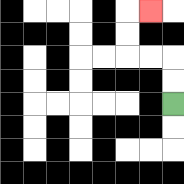{'start': '[7, 4]', 'end': '[6, 0]', 'path_directions': 'U,U,L,L,U,U,R', 'path_coordinates': '[[7, 4], [7, 3], [7, 2], [6, 2], [5, 2], [5, 1], [5, 0], [6, 0]]'}